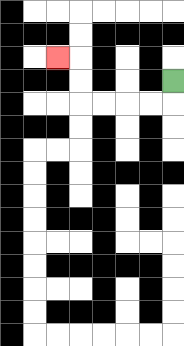{'start': '[7, 3]', 'end': '[2, 2]', 'path_directions': 'D,L,L,L,L,U,U,L', 'path_coordinates': '[[7, 3], [7, 4], [6, 4], [5, 4], [4, 4], [3, 4], [3, 3], [3, 2], [2, 2]]'}